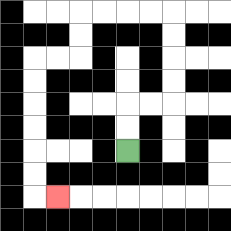{'start': '[5, 6]', 'end': '[2, 8]', 'path_directions': 'U,U,R,R,U,U,U,U,L,L,L,L,D,D,L,L,D,D,D,D,D,D,R', 'path_coordinates': '[[5, 6], [5, 5], [5, 4], [6, 4], [7, 4], [7, 3], [7, 2], [7, 1], [7, 0], [6, 0], [5, 0], [4, 0], [3, 0], [3, 1], [3, 2], [2, 2], [1, 2], [1, 3], [1, 4], [1, 5], [1, 6], [1, 7], [1, 8], [2, 8]]'}